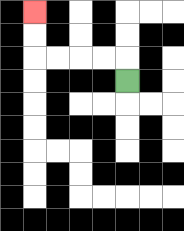{'start': '[5, 3]', 'end': '[1, 0]', 'path_directions': 'U,L,L,L,L,U,U', 'path_coordinates': '[[5, 3], [5, 2], [4, 2], [3, 2], [2, 2], [1, 2], [1, 1], [1, 0]]'}